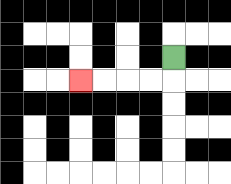{'start': '[7, 2]', 'end': '[3, 3]', 'path_directions': 'D,L,L,L,L', 'path_coordinates': '[[7, 2], [7, 3], [6, 3], [5, 3], [4, 3], [3, 3]]'}